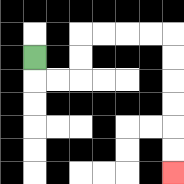{'start': '[1, 2]', 'end': '[7, 7]', 'path_directions': 'D,R,R,U,U,R,R,R,R,D,D,D,D,D,D', 'path_coordinates': '[[1, 2], [1, 3], [2, 3], [3, 3], [3, 2], [3, 1], [4, 1], [5, 1], [6, 1], [7, 1], [7, 2], [7, 3], [7, 4], [7, 5], [7, 6], [7, 7]]'}